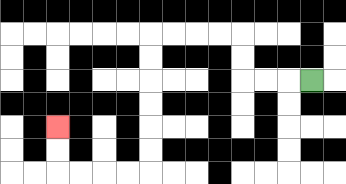{'start': '[13, 3]', 'end': '[2, 5]', 'path_directions': 'L,L,L,U,U,L,L,L,L,D,D,D,D,D,D,L,L,L,L,U,U', 'path_coordinates': '[[13, 3], [12, 3], [11, 3], [10, 3], [10, 2], [10, 1], [9, 1], [8, 1], [7, 1], [6, 1], [6, 2], [6, 3], [6, 4], [6, 5], [6, 6], [6, 7], [5, 7], [4, 7], [3, 7], [2, 7], [2, 6], [2, 5]]'}